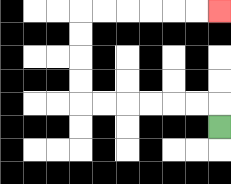{'start': '[9, 5]', 'end': '[9, 0]', 'path_directions': 'U,L,L,L,L,L,L,U,U,U,U,R,R,R,R,R,R', 'path_coordinates': '[[9, 5], [9, 4], [8, 4], [7, 4], [6, 4], [5, 4], [4, 4], [3, 4], [3, 3], [3, 2], [3, 1], [3, 0], [4, 0], [5, 0], [6, 0], [7, 0], [8, 0], [9, 0]]'}